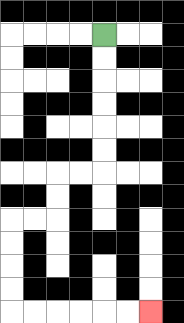{'start': '[4, 1]', 'end': '[6, 13]', 'path_directions': 'D,D,D,D,D,D,L,L,D,D,L,L,D,D,D,D,R,R,R,R,R,R', 'path_coordinates': '[[4, 1], [4, 2], [4, 3], [4, 4], [4, 5], [4, 6], [4, 7], [3, 7], [2, 7], [2, 8], [2, 9], [1, 9], [0, 9], [0, 10], [0, 11], [0, 12], [0, 13], [1, 13], [2, 13], [3, 13], [4, 13], [5, 13], [6, 13]]'}